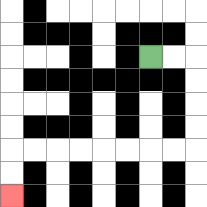{'start': '[6, 2]', 'end': '[0, 8]', 'path_directions': 'R,R,D,D,D,D,L,L,L,L,L,L,L,L,D,D', 'path_coordinates': '[[6, 2], [7, 2], [8, 2], [8, 3], [8, 4], [8, 5], [8, 6], [7, 6], [6, 6], [5, 6], [4, 6], [3, 6], [2, 6], [1, 6], [0, 6], [0, 7], [0, 8]]'}